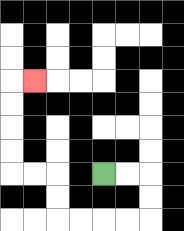{'start': '[4, 7]', 'end': '[1, 3]', 'path_directions': 'R,R,D,D,L,L,L,L,U,U,L,L,U,U,U,U,R', 'path_coordinates': '[[4, 7], [5, 7], [6, 7], [6, 8], [6, 9], [5, 9], [4, 9], [3, 9], [2, 9], [2, 8], [2, 7], [1, 7], [0, 7], [0, 6], [0, 5], [0, 4], [0, 3], [1, 3]]'}